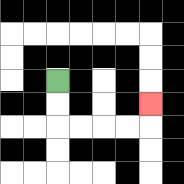{'start': '[2, 3]', 'end': '[6, 4]', 'path_directions': 'D,D,R,R,R,R,U', 'path_coordinates': '[[2, 3], [2, 4], [2, 5], [3, 5], [4, 5], [5, 5], [6, 5], [6, 4]]'}